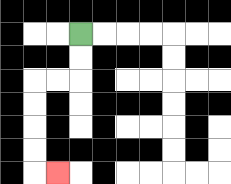{'start': '[3, 1]', 'end': '[2, 7]', 'path_directions': 'D,D,L,L,D,D,D,D,R', 'path_coordinates': '[[3, 1], [3, 2], [3, 3], [2, 3], [1, 3], [1, 4], [1, 5], [1, 6], [1, 7], [2, 7]]'}